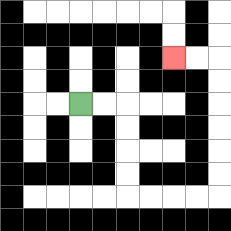{'start': '[3, 4]', 'end': '[7, 2]', 'path_directions': 'R,R,D,D,D,D,R,R,R,R,U,U,U,U,U,U,L,L', 'path_coordinates': '[[3, 4], [4, 4], [5, 4], [5, 5], [5, 6], [5, 7], [5, 8], [6, 8], [7, 8], [8, 8], [9, 8], [9, 7], [9, 6], [9, 5], [9, 4], [9, 3], [9, 2], [8, 2], [7, 2]]'}